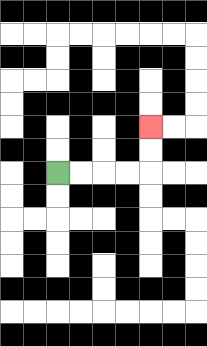{'start': '[2, 7]', 'end': '[6, 5]', 'path_directions': 'R,R,R,R,U,U', 'path_coordinates': '[[2, 7], [3, 7], [4, 7], [5, 7], [6, 7], [6, 6], [6, 5]]'}